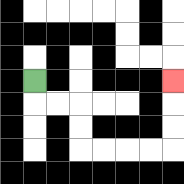{'start': '[1, 3]', 'end': '[7, 3]', 'path_directions': 'D,R,R,D,D,R,R,R,R,U,U,U', 'path_coordinates': '[[1, 3], [1, 4], [2, 4], [3, 4], [3, 5], [3, 6], [4, 6], [5, 6], [6, 6], [7, 6], [7, 5], [7, 4], [7, 3]]'}